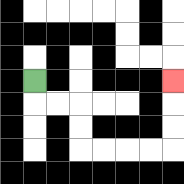{'start': '[1, 3]', 'end': '[7, 3]', 'path_directions': 'D,R,R,D,D,R,R,R,R,U,U,U', 'path_coordinates': '[[1, 3], [1, 4], [2, 4], [3, 4], [3, 5], [3, 6], [4, 6], [5, 6], [6, 6], [7, 6], [7, 5], [7, 4], [7, 3]]'}